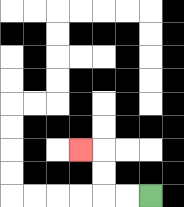{'start': '[6, 8]', 'end': '[3, 6]', 'path_directions': 'L,L,U,U,L', 'path_coordinates': '[[6, 8], [5, 8], [4, 8], [4, 7], [4, 6], [3, 6]]'}